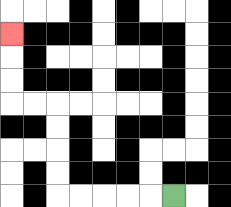{'start': '[7, 8]', 'end': '[0, 1]', 'path_directions': 'L,L,L,L,L,U,U,U,U,L,L,U,U,U', 'path_coordinates': '[[7, 8], [6, 8], [5, 8], [4, 8], [3, 8], [2, 8], [2, 7], [2, 6], [2, 5], [2, 4], [1, 4], [0, 4], [0, 3], [0, 2], [0, 1]]'}